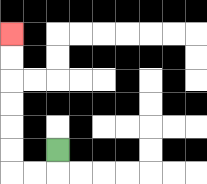{'start': '[2, 6]', 'end': '[0, 1]', 'path_directions': 'D,L,L,U,U,U,U,U,U', 'path_coordinates': '[[2, 6], [2, 7], [1, 7], [0, 7], [0, 6], [0, 5], [0, 4], [0, 3], [0, 2], [0, 1]]'}